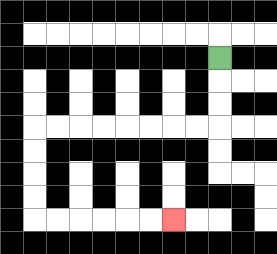{'start': '[9, 2]', 'end': '[7, 9]', 'path_directions': 'D,D,D,L,L,L,L,L,L,L,L,D,D,D,D,R,R,R,R,R,R', 'path_coordinates': '[[9, 2], [9, 3], [9, 4], [9, 5], [8, 5], [7, 5], [6, 5], [5, 5], [4, 5], [3, 5], [2, 5], [1, 5], [1, 6], [1, 7], [1, 8], [1, 9], [2, 9], [3, 9], [4, 9], [5, 9], [6, 9], [7, 9]]'}